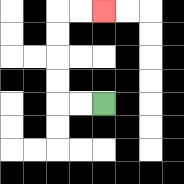{'start': '[4, 4]', 'end': '[4, 0]', 'path_directions': 'L,L,U,U,U,U,R,R', 'path_coordinates': '[[4, 4], [3, 4], [2, 4], [2, 3], [2, 2], [2, 1], [2, 0], [3, 0], [4, 0]]'}